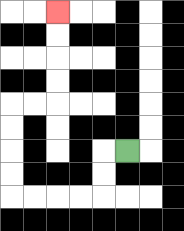{'start': '[5, 6]', 'end': '[2, 0]', 'path_directions': 'L,D,D,L,L,L,L,U,U,U,U,R,R,U,U,U,U', 'path_coordinates': '[[5, 6], [4, 6], [4, 7], [4, 8], [3, 8], [2, 8], [1, 8], [0, 8], [0, 7], [0, 6], [0, 5], [0, 4], [1, 4], [2, 4], [2, 3], [2, 2], [2, 1], [2, 0]]'}